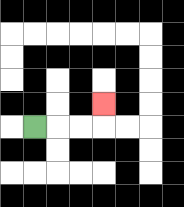{'start': '[1, 5]', 'end': '[4, 4]', 'path_directions': 'R,R,R,U', 'path_coordinates': '[[1, 5], [2, 5], [3, 5], [4, 5], [4, 4]]'}